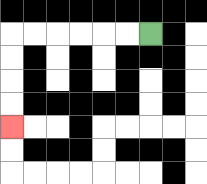{'start': '[6, 1]', 'end': '[0, 5]', 'path_directions': 'L,L,L,L,L,L,D,D,D,D', 'path_coordinates': '[[6, 1], [5, 1], [4, 1], [3, 1], [2, 1], [1, 1], [0, 1], [0, 2], [0, 3], [0, 4], [0, 5]]'}